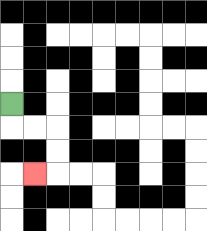{'start': '[0, 4]', 'end': '[1, 7]', 'path_directions': 'D,R,R,D,D,L', 'path_coordinates': '[[0, 4], [0, 5], [1, 5], [2, 5], [2, 6], [2, 7], [1, 7]]'}